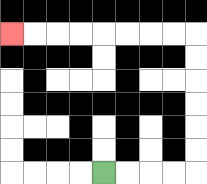{'start': '[4, 7]', 'end': '[0, 1]', 'path_directions': 'R,R,R,R,U,U,U,U,U,U,L,L,L,L,L,L,L,L', 'path_coordinates': '[[4, 7], [5, 7], [6, 7], [7, 7], [8, 7], [8, 6], [8, 5], [8, 4], [8, 3], [8, 2], [8, 1], [7, 1], [6, 1], [5, 1], [4, 1], [3, 1], [2, 1], [1, 1], [0, 1]]'}